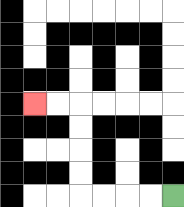{'start': '[7, 8]', 'end': '[1, 4]', 'path_directions': 'L,L,L,L,U,U,U,U,L,L', 'path_coordinates': '[[7, 8], [6, 8], [5, 8], [4, 8], [3, 8], [3, 7], [3, 6], [3, 5], [3, 4], [2, 4], [1, 4]]'}